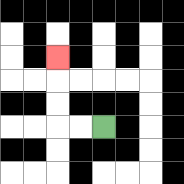{'start': '[4, 5]', 'end': '[2, 2]', 'path_directions': 'L,L,U,U,U', 'path_coordinates': '[[4, 5], [3, 5], [2, 5], [2, 4], [2, 3], [2, 2]]'}